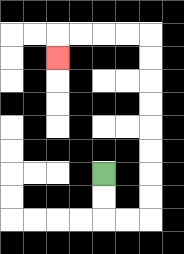{'start': '[4, 7]', 'end': '[2, 2]', 'path_directions': 'D,D,R,R,U,U,U,U,U,U,U,U,L,L,L,L,D', 'path_coordinates': '[[4, 7], [4, 8], [4, 9], [5, 9], [6, 9], [6, 8], [6, 7], [6, 6], [6, 5], [6, 4], [6, 3], [6, 2], [6, 1], [5, 1], [4, 1], [3, 1], [2, 1], [2, 2]]'}